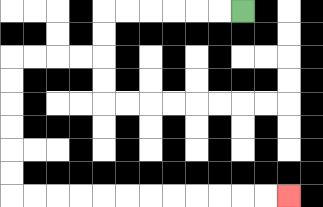{'start': '[10, 0]', 'end': '[12, 8]', 'path_directions': 'L,L,L,L,L,L,D,D,L,L,L,L,D,D,D,D,D,D,R,R,R,R,R,R,R,R,R,R,R,R', 'path_coordinates': '[[10, 0], [9, 0], [8, 0], [7, 0], [6, 0], [5, 0], [4, 0], [4, 1], [4, 2], [3, 2], [2, 2], [1, 2], [0, 2], [0, 3], [0, 4], [0, 5], [0, 6], [0, 7], [0, 8], [1, 8], [2, 8], [3, 8], [4, 8], [5, 8], [6, 8], [7, 8], [8, 8], [9, 8], [10, 8], [11, 8], [12, 8]]'}